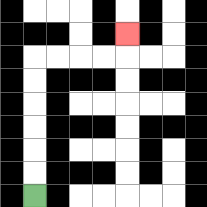{'start': '[1, 8]', 'end': '[5, 1]', 'path_directions': 'U,U,U,U,U,U,R,R,R,R,U', 'path_coordinates': '[[1, 8], [1, 7], [1, 6], [1, 5], [1, 4], [1, 3], [1, 2], [2, 2], [3, 2], [4, 2], [5, 2], [5, 1]]'}